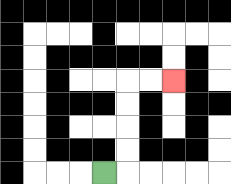{'start': '[4, 7]', 'end': '[7, 3]', 'path_directions': 'R,U,U,U,U,R,R', 'path_coordinates': '[[4, 7], [5, 7], [5, 6], [5, 5], [5, 4], [5, 3], [6, 3], [7, 3]]'}